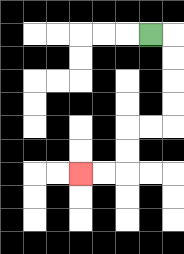{'start': '[6, 1]', 'end': '[3, 7]', 'path_directions': 'R,D,D,D,D,L,L,D,D,L,L', 'path_coordinates': '[[6, 1], [7, 1], [7, 2], [7, 3], [7, 4], [7, 5], [6, 5], [5, 5], [5, 6], [5, 7], [4, 7], [3, 7]]'}